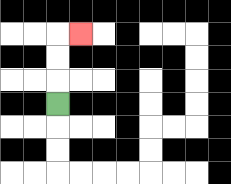{'start': '[2, 4]', 'end': '[3, 1]', 'path_directions': 'U,U,U,R', 'path_coordinates': '[[2, 4], [2, 3], [2, 2], [2, 1], [3, 1]]'}